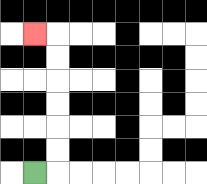{'start': '[1, 7]', 'end': '[1, 1]', 'path_directions': 'R,U,U,U,U,U,U,L', 'path_coordinates': '[[1, 7], [2, 7], [2, 6], [2, 5], [2, 4], [2, 3], [2, 2], [2, 1], [1, 1]]'}